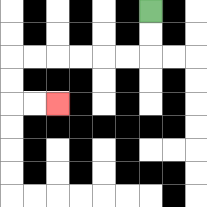{'start': '[6, 0]', 'end': '[2, 4]', 'path_directions': 'D,D,L,L,L,L,L,L,D,D,R,R', 'path_coordinates': '[[6, 0], [6, 1], [6, 2], [5, 2], [4, 2], [3, 2], [2, 2], [1, 2], [0, 2], [0, 3], [0, 4], [1, 4], [2, 4]]'}